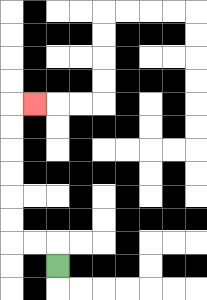{'start': '[2, 11]', 'end': '[1, 4]', 'path_directions': 'U,L,L,U,U,U,U,U,U,R', 'path_coordinates': '[[2, 11], [2, 10], [1, 10], [0, 10], [0, 9], [0, 8], [0, 7], [0, 6], [0, 5], [0, 4], [1, 4]]'}